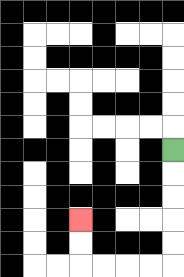{'start': '[7, 6]', 'end': '[3, 9]', 'path_directions': 'D,D,D,D,D,L,L,L,L,U,U', 'path_coordinates': '[[7, 6], [7, 7], [7, 8], [7, 9], [7, 10], [7, 11], [6, 11], [5, 11], [4, 11], [3, 11], [3, 10], [3, 9]]'}